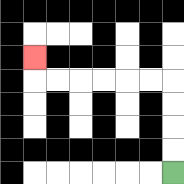{'start': '[7, 7]', 'end': '[1, 2]', 'path_directions': 'U,U,U,U,L,L,L,L,L,L,U', 'path_coordinates': '[[7, 7], [7, 6], [7, 5], [7, 4], [7, 3], [6, 3], [5, 3], [4, 3], [3, 3], [2, 3], [1, 3], [1, 2]]'}